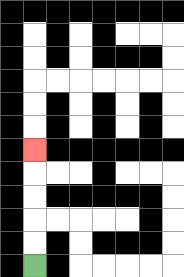{'start': '[1, 11]', 'end': '[1, 6]', 'path_directions': 'U,U,U,U,U', 'path_coordinates': '[[1, 11], [1, 10], [1, 9], [1, 8], [1, 7], [1, 6]]'}